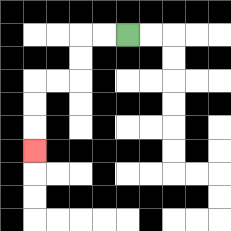{'start': '[5, 1]', 'end': '[1, 6]', 'path_directions': 'L,L,D,D,L,L,D,D,D', 'path_coordinates': '[[5, 1], [4, 1], [3, 1], [3, 2], [3, 3], [2, 3], [1, 3], [1, 4], [1, 5], [1, 6]]'}